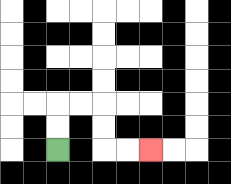{'start': '[2, 6]', 'end': '[6, 6]', 'path_directions': 'U,U,R,R,D,D,R,R', 'path_coordinates': '[[2, 6], [2, 5], [2, 4], [3, 4], [4, 4], [4, 5], [4, 6], [5, 6], [6, 6]]'}